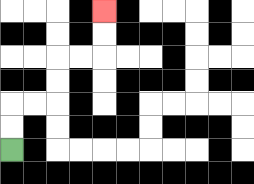{'start': '[0, 6]', 'end': '[4, 0]', 'path_directions': 'U,U,R,R,U,U,R,R,U,U', 'path_coordinates': '[[0, 6], [0, 5], [0, 4], [1, 4], [2, 4], [2, 3], [2, 2], [3, 2], [4, 2], [4, 1], [4, 0]]'}